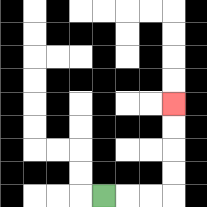{'start': '[4, 8]', 'end': '[7, 4]', 'path_directions': 'R,R,R,U,U,U,U', 'path_coordinates': '[[4, 8], [5, 8], [6, 8], [7, 8], [7, 7], [7, 6], [7, 5], [7, 4]]'}